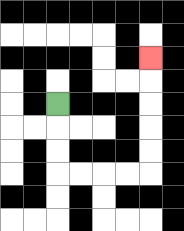{'start': '[2, 4]', 'end': '[6, 2]', 'path_directions': 'D,D,D,R,R,R,R,U,U,U,U,U', 'path_coordinates': '[[2, 4], [2, 5], [2, 6], [2, 7], [3, 7], [4, 7], [5, 7], [6, 7], [6, 6], [6, 5], [6, 4], [6, 3], [6, 2]]'}